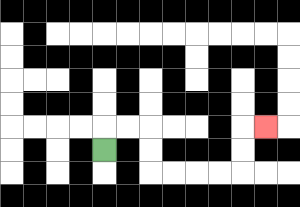{'start': '[4, 6]', 'end': '[11, 5]', 'path_directions': 'U,R,R,D,D,R,R,R,R,U,U,R', 'path_coordinates': '[[4, 6], [4, 5], [5, 5], [6, 5], [6, 6], [6, 7], [7, 7], [8, 7], [9, 7], [10, 7], [10, 6], [10, 5], [11, 5]]'}